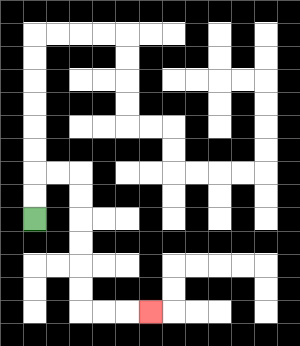{'start': '[1, 9]', 'end': '[6, 13]', 'path_directions': 'U,U,R,R,D,D,D,D,D,D,R,R,R', 'path_coordinates': '[[1, 9], [1, 8], [1, 7], [2, 7], [3, 7], [3, 8], [3, 9], [3, 10], [3, 11], [3, 12], [3, 13], [4, 13], [5, 13], [6, 13]]'}